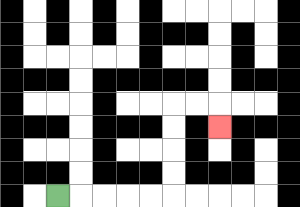{'start': '[2, 8]', 'end': '[9, 5]', 'path_directions': 'R,R,R,R,R,U,U,U,U,R,R,D', 'path_coordinates': '[[2, 8], [3, 8], [4, 8], [5, 8], [6, 8], [7, 8], [7, 7], [7, 6], [7, 5], [7, 4], [8, 4], [9, 4], [9, 5]]'}